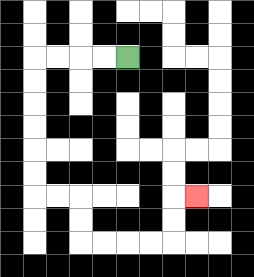{'start': '[5, 2]', 'end': '[8, 8]', 'path_directions': 'L,L,L,L,D,D,D,D,D,D,R,R,D,D,R,R,R,R,U,U,R', 'path_coordinates': '[[5, 2], [4, 2], [3, 2], [2, 2], [1, 2], [1, 3], [1, 4], [1, 5], [1, 6], [1, 7], [1, 8], [2, 8], [3, 8], [3, 9], [3, 10], [4, 10], [5, 10], [6, 10], [7, 10], [7, 9], [7, 8], [8, 8]]'}